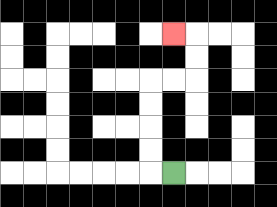{'start': '[7, 7]', 'end': '[7, 1]', 'path_directions': 'L,U,U,U,U,R,R,U,U,L', 'path_coordinates': '[[7, 7], [6, 7], [6, 6], [6, 5], [6, 4], [6, 3], [7, 3], [8, 3], [8, 2], [8, 1], [7, 1]]'}